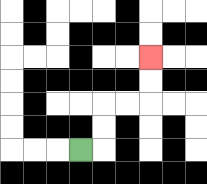{'start': '[3, 6]', 'end': '[6, 2]', 'path_directions': 'R,U,U,R,R,U,U', 'path_coordinates': '[[3, 6], [4, 6], [4, 5], [4, 4], [5, 4], [6, 4], [6, 3], [6, 2]]'}